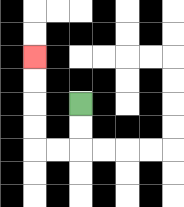{'start': '[3, 4]', 'end': '[1, 2]', 'path_directions': 'D,D,L,L,U,U,U,U', 'path_coordinates': '[[3, 4], [3, 5], [3, 6], [2, 6], [1, 6], [1, 5], [1, 4], [1, 3], [1, 2]]'}